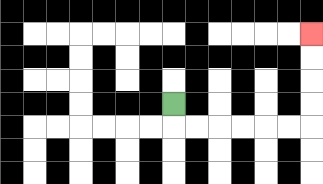{'start': '[7, 4]', 'end': '[13, 1]', 'path_directions': 'D,R,R,R,R,R,R,U,U,U,U', 'path_coordinates': '[[7, 4], [7, 5], [8, 5], [9, 5], [10, 5], [11, 5], [12, 5], [13, 5], [13, 4], [13, 3], [13, 2], [13, 1]]'}